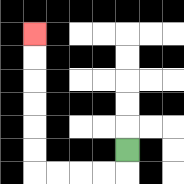{'start': '[5, 6]', 'end': '[1, 1]', 'path_directions': 'D,L,L,L,L,U,U,U,U,U,U', 'path_coordinates': '[[5, 6], [5, 7], [4, 7], [3, 7], [2, 7], [1, 7], [1, 6], [1, 5], [1, 4], [1, 3], [1, 2], [1, 1]]'}